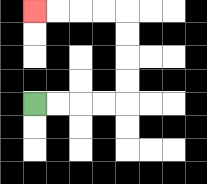{'start': '[1, 4]', 'end': '[1, 0]', 'path_directions': 'R,R,R,R,U,U,U,U,L,L,L,L', 'path_coordinates': '[[1, 4], [2, 4], [3, 4], [4, 4], [5, 4], [5, 3], [5, 2], [5, 1], [5, 0], [4, 0], [3, 0], [2, 0], [1, 0]]'}